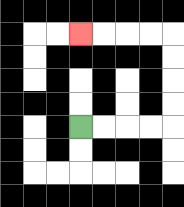{'start': '[3, 5]', 'end': '[3, 1]', 'path_directions': 'R,R,R,R,U,U,U,U,L,L,L,L', 'path_coordinates': '[[3, 5], [4, 5], [5, 5], [6, 5], [7, 5], [7, 4], [7, 3], [7, 2], [7, 1], [6, 1], [5, 1], [4, 1], [3, 1]]'}